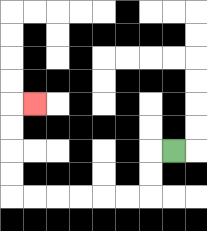{'start': '[7, 6]', 'end': '[1, 4]', 'path_directions': 'L,D,D,L,L,L,L,L,L,U,U,U,U,R', 'path_coordinates': '[[7, 6], [6, 6], [6, 7], [6, 8], [5, 8], [4, 8], [3, 8], [2, 8], [1, 8], [0, 8], [0, 7], [0, 6], [0, 5], [0, 4], [1, 4]]'}